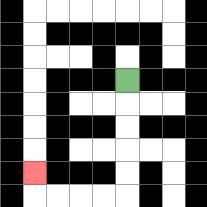{'start': '[5, 3]', 'end': '[1, 7]', 'path_directions': 'D,D,D,D,D,L,L,L,L,U', 'path_coordinates': '[[5, 3], [5, 4], [5, 5], [5, 6], [5, 7], [5, 8], [4, 8], [3, 8], [2, 8], [1, 8], [1, 7]]'}